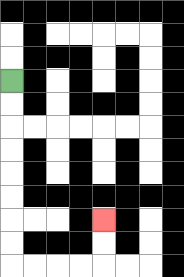{'start': '[0, 3]', 'end': '[4, 9]', 'path_directions': 'D,D,D,D,D,D,D,D,R,R,R,R,U,U', 'path_coordinates': '[[0, 3], [0, 4], [0, 5], [0, 6], [0, 7], [0, 8], [0, 9], [0, 10], [0, 11], [1, 11], [2, 11], [3, 11], [4, 11], [4, 10], [4, 9]]'}